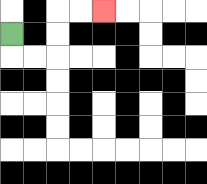{'start': '[0, 1]', 'end': '[4, 0]', 'path_directions': 'D,R,R,U,U,R,R', 'path_coordinates': '[[0, 1], [0, 2], [1, 2], [2, 2], [2, 1], [2, 0], [3, 0], [4, 0]]'}